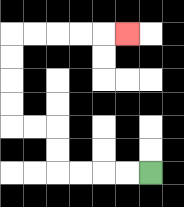{'start': '[6, 7]', 'end': '[5, 1]', 'path_directions': 'L,L,L,L,U,U,L,L,U,U,U,U,R,R,R,R,R', 'path_coordinates': '[[6, 7], [5, 7], [4, 7], [3, 7], [2, 7], [2, 6], [2, 5], [1, 5], [0, 5], [0, 4], [0, 3], [0, 2], [0, 1], [1, 1], [2, 1], [3, 1], [4, 1], [5, 1]]'}